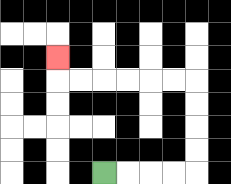{'start': '[4, 7]', 'end': '[2, 2]', 'path_directions': 'R,R,R,R,U,U,U,U,L,L,L,L,L,L,U', 'path_coordinates': '[[4, 7], [5, 7], [6, 7], [7, 7], [8, 7], [8, 6], [8, 5], [8, 4], [8, 3], [7, 3], [6, 3], [5, 3], [4, 3], [3, 3], [2, 3], [2, 2]]'}